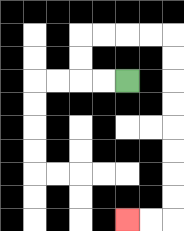{'start': '[5, 3]', 'end': '[5, 9]', 'path_directions': 'L,L,U,U,R,R,R,R,D,D,D,D,D,D,D,D,L,L', 'path_coordinates': '[[5, 3], [4, 3], [3, 3], [3, 2], [3, 1], [4, 1], [5, 1], [6, 1], [7, 1], [7, 2], [7, 3], [7, 4], [7, 5], [7, 6], [7, 7], [7, 8], [7, 9], [6, 9], [5, 9]]'}